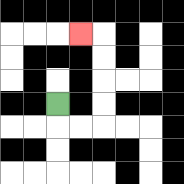{'start': '[2, 4]', 'end': '[3, 1]', 'path_directions': 'D,R,R,U,U,U,U,L', 'path_coordinates': '[[2, 4], [2, 5], [3, 5], [4, 5], [4, 4], [4, 3], [4, 2], [4, 1], [3, 1]]'}